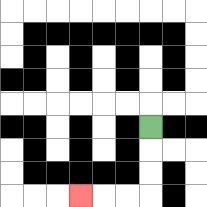{'start': '[6, 5]', 'end': '[3, 8]', 'path_directions': 'D,D,D,L,L,L', 'path_coordinates': '[[6, 5], [6, 6], [6, 7], [6, 8], [5, 8], [4, 8], [3, 8]]'}